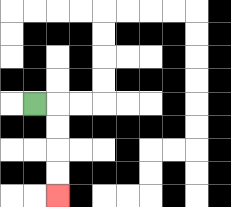{'start': '[1, 4]', 'end': '[2, 8]', 'path_directions': 'R,D,D,D,D', 'path_coordinates': '[[1, 4], [2, 4], [2, 5], [2, 6], [2, 7], [2, 8]]'}